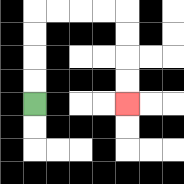{'start': '[1, 4]', 'end': '[5, 4]', 'path_directions': 'U,U,U,U,R,R,R,R,D,D,D,D', 'path_coordinates': '[[1, 4], [1, 3], [1, 2], [1, 1], [1, 0], [2, 0], [3, 0], [4, 0], [5, 0], [5, 1], [5, 2], [5, 3], [5, 4]]'}